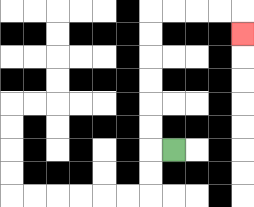{'start': '[7, 6]', 'end': '[10, 1]', 'path_directions': 'L,U,U,U,U,U,U,R,R,R,R,D', 'path_coordinates': '[[7, 6], [6, 6], [6, 5], [6, 4], [6, 3], [6, 2], [6, 1], [6, 0], [7, 0], [8, 0], [9, 0], [10, 0], [10, 1]]'}